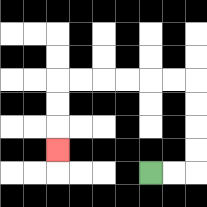{'start': '[6, 7]', 'end': '[2, 6]', 'path_directions': 'R,R,U,U,U,U,L,L,L,L,L,L,D,D,D', 'path_coordinates': '[[6, 7], [7, 7], [8, 7], [8, 6], [8, 5], [8, 4], [8, 3], [7, 3], [6, 3], [5, 3], [4, 3], [3, 3], [2, 3], [2, 4], [2, 5], [2, 6]]'}